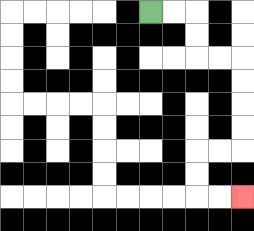{'start': '[6, 0]', 'end': '[10, 8]', 'path_directions': 'R,R,D,D,R,R,D,D,D,D,L,L,D,D,R,R', 'path_coordinates': '[[6, 0], [7, 0], [8, 0], [8, 1], [8, 2], [9, 2], [10, 2], [10, 3], [10, 4], [10, 5], [10, 6], [9, 6], [8, 6], [8, 7], [8, 8], [9, 8], [10, 8]]'}